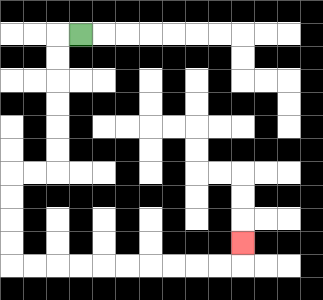{'start': '[3, 1]', 'end': '[10, 10]', 'path_directions': 'L,D,D,D,D,D,D,L,L,D,D,D,D,R,R,R,R,R,R,R,R,R,R,U', 'path_coordinates': '[[3, 1], [2, 1], [2, 2], [2, 3], [2, 4], [2, 5], [2, 6], [2, 7], [1, 7], [0, 7], [0, 8], [0, 9], [0, 10], [0, 11], [1, 11], [2, 11], [3, 11], [4, 11], [5, 11], [6, 11], [7, 11], [8, 11], [9, 11], [10, 11], [10, 10]]'}